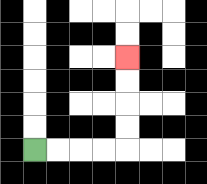{'start': '[1, 6]', 'end': '[5, 2]', 'path_directions': 'R,R,R,R,U,U,U,U', 'path_coordinates': '[[1, 6], [2, 6], [3, 6], [4, 6], [5, 6], [5, 5], [5, 4], [5, 3], [5, 2]]'}